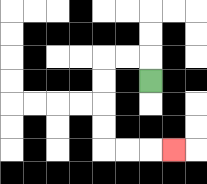{'start': '[6, 3]', 'end': '[7, 6]', 'path_directions': 'U,L,L,D,D,D,D,R,R,R', 'path_coordinates': '[[6, 3], [6, 2], [5, 2], [4, 2], [4, 3], [4, 4], [4, 5], [4, 6], [5, 6], [6, 6], [7, 6]]'}